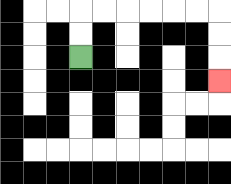{'start': '[3, 2]', 'end': '[9, 3]', 'path_directions': 'U,U,R,R,R,R,R,R,D,D,D', 'path_coordinates': '[[3, 2], [3, 1], [3, 0], [4, 0], [5, 0], [6, 0], [7, 0], [8, 0], [9, 0], [9, 1], [9, 2], [9, 3]]'}